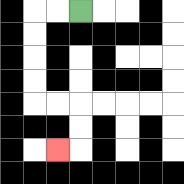{'start': '[3, 0]', 'end': '[2, 6]', 'path_directions': 'L,L,D,D,D,D,R,R,D,D,L', 'path_coordinates': '[[3, 0], [2, 0], [1, 0], [1, 1], [1, 2], [1, 3], [1, 4], [2, 4], [3, 4], [3, 5], [3, 6], [2, 6]]'}